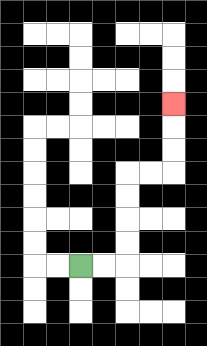{'start': '[3, 11]', 'end': '[7, 4]', 'path_directions': 'R,R,U,U,U,U,R,R,U,U,U', 'path_coordinates': '[[3, 11], [4, 11], [5, 11], [5, 10], [5, 9], [5, 8], [5, 7], [6, 7], [7, 7], [7, 6], [7, 5], [7, 4]]'}